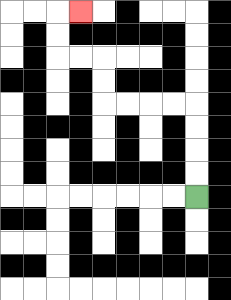{'start': '[8, 8]', 'end': '[3, 0]', 'path_directions': 'U,U,U,U,L,L,L,L,U,U,L,L,U,U,R', 'path_coordinates': '[[8, 8], [8, 7], [8, 6], [8, 5], [8, 4], [7, 4], [6, 4], [5, 4], [4, 4], [4, 3], [4, 2], [3, 2], [2, 2], [2, 1], [2, 0], [3, 0]]'}